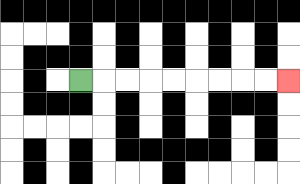{'start': '[3, 3]', 'end': '[12, 3]', 'path_directions': 'R,R,R,R,R,R,R,R,R', 'path_coordinates': '[[3, 3], [4, 3], [5, 3], [6, 3], [7, 3], [8, 3], [9, 3], [10, 3], [11, 3], [12, 3]]'}